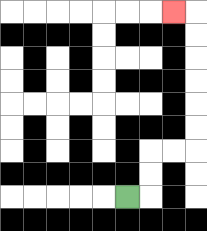{'start': '[5, 8]', 'end': '[7, 0]', 'path_directions': 'R,U,U,R,R,U,U,U,U,U,U,L', 'path_coordinates': '[[5, 8], [6, 8], [6, 7], [6, 6], [7, 6], [8, 6], [8, 5], [8, 4], [8, 3], [8, 2], [8, 1], [8, 0], [7, 0]]'}